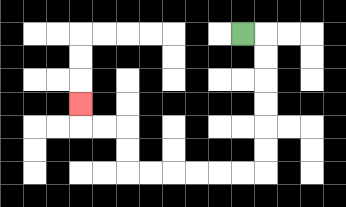{'start': '[10, 1]', 'end': '[3, 4]', 'path_directions': 'R,D,D,D,D,D,D,L,L,L,L,L,L,U,U,L,L,U', 'path_coordinates': '[[10, 1], [11, 1], [11, 2], [11, 3], [11, 4], [11, 5], [11, 6], [11, 7], [10, 7], [9, 7], [8, 7], [7, 7], [6, 7], [5, 7], [5, 6], [5, 5], [4, 5], [3, 5], [3, 4]]'}